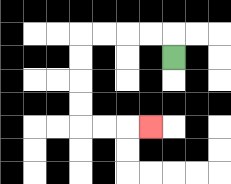{'start': '[7, 2]', 'end': '[6, 5]', 'path_directions': 'U,L,L,L,L,D,D,D,D,R,R,R', 'path_coordinates': '[[7, 2], [7, 1], [6, 1], [5, 1], [4, 1], [3, 1], [3, 2], [3, 3], [3, 4], [3, 5], [4, 5], [5, 5], [6, 5]]'}